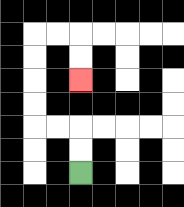{'start': '[3, 7]', 'end': '[3, 3]', 'path_directions': 'U,U,L,L,U,U,U,U,R,R,D,D', 'path_coordinates': '[[3, 7], [3, 6], [3, 5], [2, 5], [1, 5], [1, 4], [1, 3], [1, 2], [1, 1], [2, 1], [3, 1], [3, 2], [3, 3]]'}